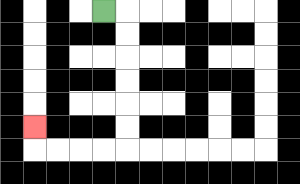{'start': '[4, 0]', 'end': '[1, 5]', 'path_directions': 'R,D,D,D,D,D,D,L,L,L,L,U', 'path_coordinates': '[[4, 0], [5, 0], [5, 1], [5, 2], [5, 3], [5, 4], [5, 5], [5, 6], [4, 6], [3, 6], [2, 6], [1, 6], [1, 5]]'}